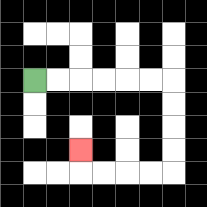{'start': '[1, 3]', 'end': '[3, 6]', 'path_directions': 'R,R,R,R,R,R,D,D,D,D,L,L,L,L,U', 'path_coordinates': '[[1, 3], [2, 3], [3, 3], [4, 3], [5, 3], [6, 3], [7, 3], [7, 4], [7, 5], [7, 6], [7, 7], [6, 7], [5, 7], [4, 7], [3, 7], [3, 6]]'}